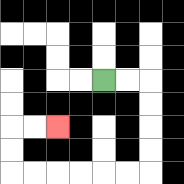{'start': '[4, 3]', 'end': '[2, 5]', 'path_directions': 'R,R,D,D,D,D,L,L,L,L,L,L,U,U,R,R', 'path_coordinates': '[[4, 3], [5, 3], [6, 3], [6, 4], [6, 5], [6, 6], [6, 7], [5, 7], [4, 7], [3, 7], [2, 7], [1, 7], [0, 7], [0, 6], [0, 5], [1, 5], [2, 5]]'}